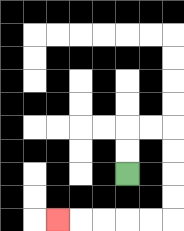{'start': '[5, 7]', 'end': '[2, 9]', 'path_directions': 'U,U,R,R,D,D,D,D,L,L,L,L,L', 'path_coordinates': '[[5, 7], [5, 6], [5, 5], [6, 5], [7, 5], [7, 6], [7, 7], [7, 8], [7, 9], [6, 9], [5, 9], [4, 9], [3, 9], [2, 9]]'}